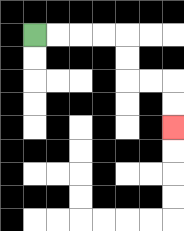{'start': '[1, 1]', 'end': '[7, 5]', 'path_directions': 'R,R,R,R,D,D,R,R,D,D', 'path_coordinates': '[[1, 1], [2, 1], [3, 1], [4, 1], [5, 1], [5, 2], [5, 3], [6, 3], [7, 3], [7, 4], [7, 5]]'}